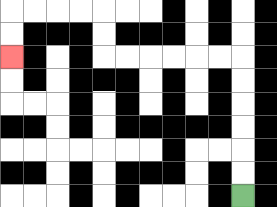{'start': '[10, 8]', 'end': '[0, 2]', 'path_directions': 'U,U,U,U,U,U,L,L,L,L,L,L,U,U,L,L,L,L,D,D', 'path_coordinates': '[[10, 8], [10, 7], [10, 6], [10, 5], [10, 4], [10, 3], [10, 2], [9, 2], [8, 2], [7, 2], [6, 2], [5, 2], [4, 2], [4, 1], [4, 0], [3, 0], [2, 0], [1, 0], [0, 0], [0, 1], [0, 2]]'}